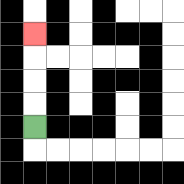{'start': '[1, 5]', 'end': '[1, 1]', 'path_directions': 'U,U,U,U', 'path_coordinates': '[[1, 5], [1, 4], [1, 3], [1, 2], [1, 1]]'}